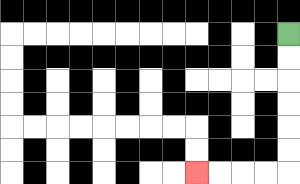{'start': '[12, 1]', 'end': '[8, 7]', 'path_directions': 'D,D,D,D,D,D,L,L,L,L', 'path_coordinates': '[[12, 1], [12, 2], [12, 3], [12, 4], [12, 5], [12, 6], [12, 7], [11, 7], [10, 7], [9, 7], [8, 7]]'}